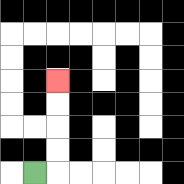{'start': '[1, 7]', 'end': '[2, 3]', 'path_directions': 'R,U,U,U,U', 'path_coordinates': '[[1, 7], [2, 7], [2, 6], [2, 5], [2, 4], [2, 3]]'}